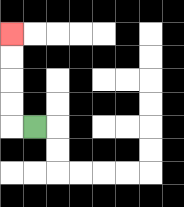{'start': '[1, 5]', 'end': '[0, 1]', 'path_directions': 'L,U,U,U,U', 'path_coordinates': '[[1, 5], [0, 5], [0, 4], [0, 3], [0, 2], [0, 1]]'}